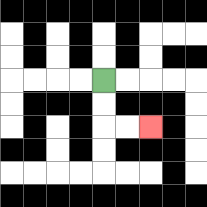{'start': '[4, 3]', 'end': '[6, 5]', 'path_directions': 'D,D,R,R', 'path_coordinates': '[[4, 3], [4, 4], [4, 5], [5, 5], [6, 5]]'}